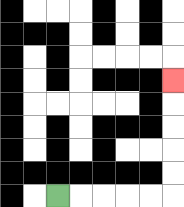{'start': '[2, 8]', 'end': '[7, 3]', 'path_directions': 'R,R,R,R,R,U,U,U,U,U', 'path_coordinates': '[[2, 8], [3, 8], [4, 8], [5, 8], [6, 8], [7, 8], [7, 7], [7, 6], [7, 5], [7, 4], [7, 3]]'}